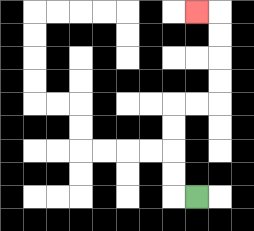{'start': '[8, 8]', 'end': '[8, 0]', 'path_directions': 'L,U,U,U,U,R,R,U,U,U,U,L', 'path_coordinates': '[[8, 8], [7, 8], [7, 7], [7, 6], [7, 5], [7, 4], [8, 4], [9, 4], [9, 3], [9, 2], [9, 1], [9, 0], [8, 0]]'}